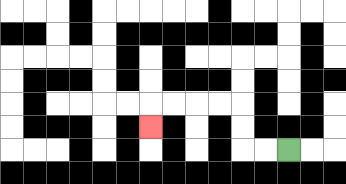{'start': '[12, 6]', 'end': '[6, 5]', 'path_directions': 'L,L,U,U,L,L,L,L,D', 'path_coordinates': '[[12, 6], [11, 6], [10, 6], [10, 5], [10, 4], [9, 4], [8, 4], [7, 4], [6, 4], [6, 5]]'}